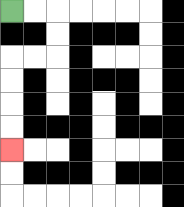{'start': '[0, 0]', 'end': '[0, 6]', 'path_directions': 'R,R,D,D,L,L,D,D,D,D', 'path_coordinates': '[[0, 0], [1, 0], [2, 0], [2, 1], [2, 2], [1, 2], [0, 2], [0, 3], [0, 4], [0, 5], [0, 6]]'}